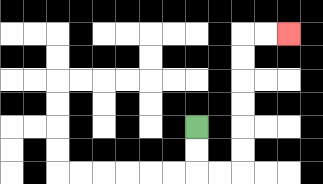{'start': '[8, 5]', 'end': '[12, 1]', 'path_directions': 'D,D,R,R,U,U,U,U,U,U,R,R', 'path_coordinates': '[[8, 5], [8, 6], [8, 7], [9, 7], [10, 7], [10, 6], [10, 5], [10, 4], [10, 3], [10, 2], [10, 1], [11, 1], [12, 1]]'}